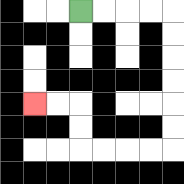{'start': '[3, 0]', 'end': '[1, 4]', 'path_directions': 'R,R,R,R,D,D,D,D,D,D,L,L,L,L,U,U,L,L', 'path_coordinates': '[[3, 0], [4, 0], [5, 0], [6, 0], [7, 0], [7, 1], [7, 2], [7, 3], [7, 4], [7, 5], [7, 6], [6, 6], [5, 6], [4, 6], [3, 6], [3, 5], [3, 4], [2, 4], [1, 4]]'}